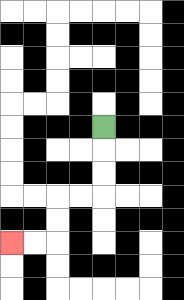{'start': '[4, 5]', 'end': '[0, 10]', 'path_directions': 'D,D,D,L,L,D,D,L,L', 'path_coordinates': '[[4, 5], [4, 6], [4, 7], [4, 8], [3, 8], [2, 8], [2, 9], [2, 10], [1, 10], [0, 10]]'}